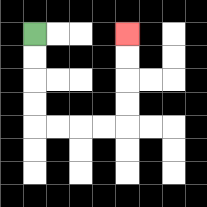{'start': '[1, 1]', 'end': '[5, 1]', 'path_directions': 'D,D,D,D,R,R,R,R,U,U,U,U', 'path_coordinates': '[[1, 1], [1, 2], [1, 3], [1, 4], [1, 5], [2, 5], [3, 5], [4, 5], [5, 5], [5, 4], [5, 3], [5, 2], [5, 1]]'}